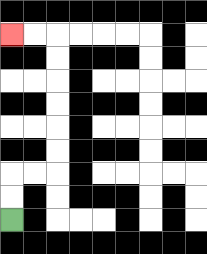{'start': '[0, 9]', 'end': '[0, 1]', 'path_directions': 'U,U,R,R,U,U,U,U,U,U,L,L', 'path_coordinates': '[[0, 9], [0, 8], [0, 7], [1, 7], [2, 7], [2, 6], [2, 5], [2, 4], [2, 3], [2, 2], [2, 1], [1, 1], [0, 1]]'}